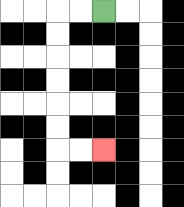{'start': '[4, 0]', 'end': '[4, 6]', 'path_directions': 'L,L,D,D,D,D,D,D,R,R', 'path_coordinates': '[[4, 0], [3, 0], [2, 0], [2, 1], [2, 2], [2, 3], [2, 4], [2, 5], [2, 6], [3, 6], [4, 6]]'}